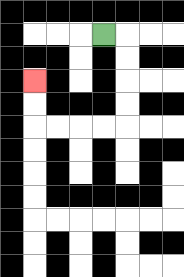{'start': '[4, 1]', 'end': '[1, 3]', 'path_directions': 'R,D,D,D,D,L,L,L,L,U,U', 'path_coordinates': '[[4, 1], [5, 1], [5, 2], [5, 3], [5, 4], [5, 5], [4, 5], [3, 5], [2, 5], [1, 5], [1, 4], [1, 3]]'}